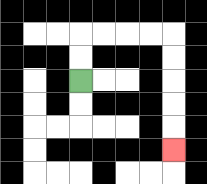{'start': '[3, 3]', 'end': '[7, 6]', 'path_directions': 'U,U,R,R,R,R,D,D,D,D,D', 'path_coordinates': '[[3, 3], [3, 2], [3, 1], [4, 1], [5, 1], [6, 1], [7, 1], [7, 2], [7, 3], [7, 4], [7, 5], [7, 6]]'}